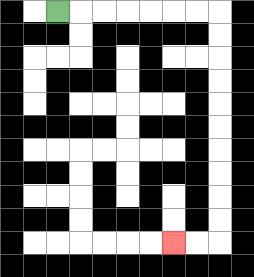{'start': '[2, 0]', 'end': '[7, 10]', 'path_directions': 'R,R,R,R,R,R,R,D,D,D,D,D,D,D,D,D,D,L,L', 'path_coordinates': '[[2, 0], [3, 0], [4, 0], [5, 0], [6, 0], [7, 0], [8, 0], [9, 0], [9, 1], [9, 2], [9, 3], [9, 4], [9, 5], [9, 6], [9, 7], [9, 8], [9, 9], [9, 10], [8, 10], [7, 10]]'}